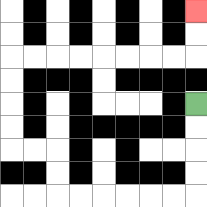{'start': '[8, 4]', 'end': '[8, 0]', 'path_directions': 'D,D,D,D,L,L,L,L,L,L,U,U,L,L,U,U,U,U,R,R,R,R,R,R,R,R,U,U', 'path_coordinates': '[[8, 4], [8, 5], [8, 6], [8, 7], [8, 8], [7, 8], [6, 8], [5, 8], [4, 8], [3, 8], [2, 8], [2, 7], [2, 6], [1, 6], [0, 6], [0, 5], [0, 4], [0, 3], [0, 2], [1, 2], [2, 2], [3, 2], [4, 2], [5, 2], [6, 2], [7, 2], [8, 2], [8, 1], [8, 0]]'}